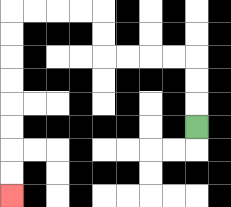{'start': '[8, 5]', 'end': '[0, 8]', 'path_directions': 'U,U,U,L,L,L,L,U,U,L,L,L,L,D,D,D,D,D,D,D,D', 'path_coordinates': '[[8, 5], [8, 4], [8, 3], [8, 2], [7, 2], [6, 2], [5, 2], [4, 2], [4, 1], [4, 0], [3, 0], [2, 0], [1, 0], [0, 0], [0, 1], [0, 2], [0, 3], [0, 4], [0, 5], [0, 6], [0, 7], [0, 8]]'}